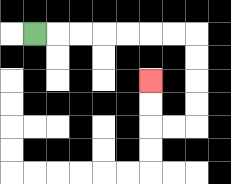{'start': '[1, 1]', 'end': '[6, 3]', 'path_directions': 'R,R,R,R,R,R,R,D,D,D,D,L,L,U,U', 'path_coordinates': '[[1, 1], [2, 1], [3, 1], [4, 1], [5, 1], [6, 1], [7, 1], [8, 1], [8, 2], [8, 3], [8, 4], [8, 5], [7, 5], [6, 5], [6, 4], [6, 3]]'}